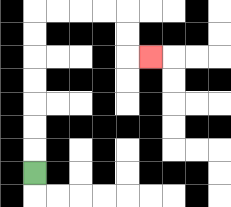{'start': '[1, 7]', 'end': '[6, 2]', 'path_directions': 'U,U,U,U,U,U,U,R,R,R,R,D,D,R', 'path_coordinates': '[[1, 7], [1, 6], [1, 5], [1, 4], [1, 3], [1, 2], [1, 1], [1, 0], [2, 0], [3, 0], [4, 0], [5, 0], [5, 1], [5, 2], [6, 2]]'}